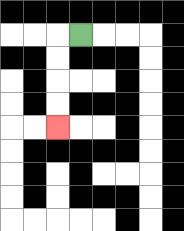{'start': '[3, 1]', 'end': '[2, 5]', 'path_directions': 'L,D,D,D,D', 'path_coordinates': '[[3, 1], [2, 1], [2, 2], [2, 3], [2, 4], [2, 5]]'}